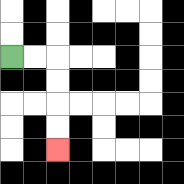{'start': '[0, 2]', 'end': '[2, 6]', 'path_directions': 'R,R,D,D,D,D', 'path_coordinates': '[[0, 2], [1, 2], [2, 2], [2, 3], [2, 4], [2, 5], [2, 6]]'}